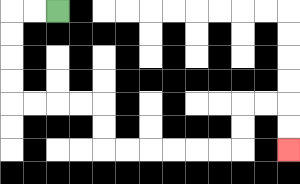{'start': '[2, 0]', 'end': '[12, 6]', 'path_directions': 'L,L,D,D,D,D,R,R,R,R,D,D,R,R,R,R,R,R,U,U,R,R,D,D', 'path_coordinates': '[[2, 0], [1, 0], [0, 0], [0, 1], [0, 2], [0, 3], [0, 4], [1, 4], [2, 4], [3, 4], [4, 4], [4, 5], [4, 6], [5, 6], [6, 6], [7, 6], [8, 6], [9, 6], [10, 6], [10, 5], [10, 4], [11, 4], [12, 4], [12, 5], [12, 6]]'}